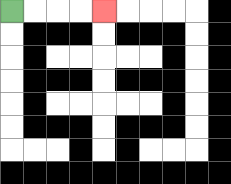{'start': '[0, 0]', 'end': '[4, 0]', 'path_directions': 'R,R,R,R', 'path_coordinates': '[[0, 0], [1, 0], [2, 0], [3, 0], [4, 0]]'}